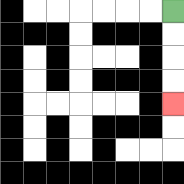{'start': '[7, 0]', 'end': '[7, 4]', 'path_directions': 'D,D,D,D', 'path_coordinates': '[[7, 0], [7, 1], [7, 2], [7, 3], [7, 4]]'}